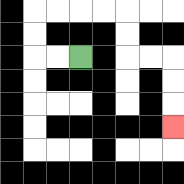{'start': '[3, 2]', 'end': '[7, 5]', 'path_directions': 'L,L,U,U,R,R,R,R,D,D,R,R,D,D,D', 'path_coordinates': '[[3, 2], [2, 2], [1, 2], [1, 1], [1, 0], [2, 0], [3, 0], [4, 0], [5, 0], [5, 1], [5, 2], [6, 2], [7, 2], [7, 3], [7, 4], [7, 5]]'}